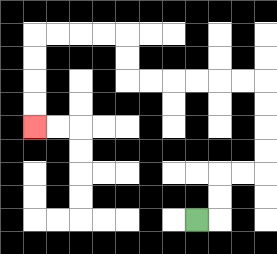{'start': '[8, 9]', 'end': '[1, 5]', 'path_directions': 'R,U,U,R,R,U,U,U,U,L,L,L,L,L,L,U,U,L,L,L,L,D,D,D,D', 'path_coordinates': '[[8, 9], [9, 9], [9, 8], [9, 7], [10, 7], [11, 7], [11, 6], [11, 5], [11, 4], [11, 3], [10, 3], [9, 3], [8, 3], [7, 3], [6, 3], [5, 3], [5, 2], [5, 1], [4, 1], [3, 1], [2, 1], [1, 1], [1, 2], [1, 3], [1, 4], [1, 5]]'}